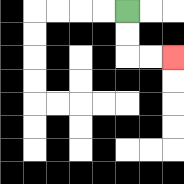{'start': '[5, 0]', 'end': '[7, 2]', 'path_directions': 'D,D,R,R', 'path_coordinates': '[[5, 0], [5, 1], [5, 2], [6, 2], [7, 2]]'}